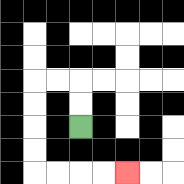{'start': '[3, 5]', 'end': '[5, 7]', 'path_directions': 'U,U,L,L,D,D,D,D,R,R,R,R', 'path_coordinates': '[[3, 5], [3, 4], [3, 3], [2, 3], [1, 3], [1, 4], [1, 5], [1, 6], [1, 7], [2, 7], [3, 7], [4, 7], [5, 7]]'}